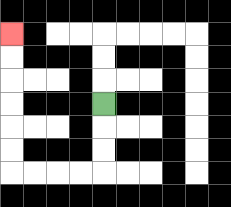{'start': '[4, 4]', 'end': '[0, 1]', 'path_directions': 'D,D,D,L,L,L,L,U,U,U,U,U,U', 'path_coordinates': '[[4, 4], [4, 5], [4, 6], [4, 7], [3, 7], [2, 7], [1, 7], [0, 7], [0, 6], [0, 5], [0, 4], [0, 3], [0, 2], [0, 1]]'}